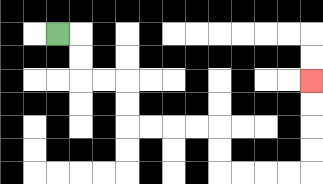{'start': '[2, 1]', 'end': '[13, 3]', 'path_directions': 'R,D,D,R,R,D,D,R,R,R,R,D,D,R,R,R,R,U,U,U,U', 'path_coordinates': '[[2, 1], [3, 1], [3, 2], [3, 3], [4, 3], [5, 3], [5, 4], [5, 5], [6, 5], [7, 5], [8, 5], [9, 5], [9, 6], [9, 7], [10, 7], [11, 7], [12, 7], [13, 7], [13, 6], [13, 5], [13, 4], [13, 3]]'}